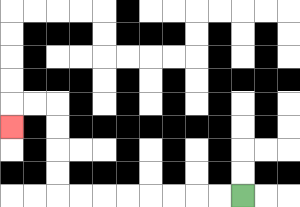{'start': '[10, 8]', 'end': '[0, 5]', 'path_directions': 'L,L,L,L,L,L,L,L,U,U,U,U,L,L,D', 'path_coordinates': '[[10, 8], [9, 8], [8, 8], [7, 8], [6, 8], [5, 8], [4, 8], [3, 8], [2, 8], [2, 7], [2, 6], [2, 5], [2, 4], [1, 4], [0, 4], [0, 5]]'}